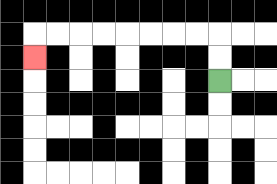{'start': '[9, 3]', 'end': '[1, 2]', 'path_directions': 'U,U,L,L,L,L,L,L,L,L,D', 'path_coordinates': '[[9, 3], [9, 2], [9, 1], [8, 1], [7, 1], [6, 1], [5, 1], [4, 1], [3, 1], [2, 1], [1, 1], [1, 2]]'}